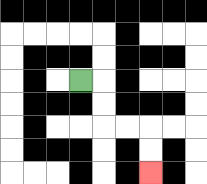{'start': '[3, 3]', 'end': '[6, 7]', 'path_directions': 'R,D,D,R,R,D,D', 'path_coordinates': '[[3, 3], [4, 3], [4, 4], [4, 5], [5, 5], [6, 5], [6, 6], [6, 7]]'}